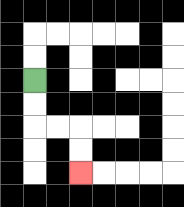{'start': '[1, 3]', 'end': '[3, 7]', 'path_directions': 'D,D,R,R,D,D', 'path_coordinates': '[[1, 3], [1, 4], [1, 5], [2, 5], [3, 5], [3, 6], [3, 7]]'}